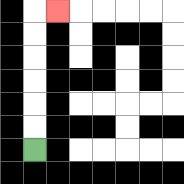{'start': '[1, 6]', 'end': '[2, 0]', 'path_directions': 'U,U,U,U,U,U,R', 'path_coordinates': '[[1, 6], [1, 5], [1, 4], [1, 3], [1, 2], [1, 1], [1, 0], [2, 0]]'}